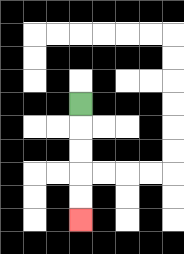{'start': '[3, 4]', 'end': '[3, 9]', 'path_directions': 'D,D,D,D,D', 'path_coordinates': '[[3, 4], [3, 5], [3, 6], [3, 7], [3, 8], [3, 9]]'}